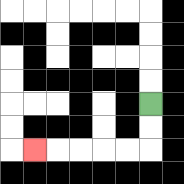{'start': '[6, 4]', 'end': '[1, 6]', 'path_directions': 'D,D,L,L,L,L,L', 'path_coordinates': '[[6, 4], [6, 5], [6, 6], [5, 6], [4, 6], [3, 6], [2, 6], [1, 6]]'}